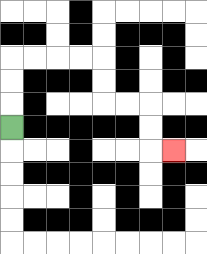{'start': '[0, 5]', 'end': '[7, 6]', 'path_directions': 'U,U,U,R,R,R,R,D,D,R,R,D,D,R', 'path_coordinates': '[[0, 5], [0, 4], [0, 3], [0, 2], [1, 2], [2, 2], [3, 2], [4, 2], [4, 3], [4, 4], [5, 4], [6, 4], [6, 5], [6, 6], [7, 6]]'}